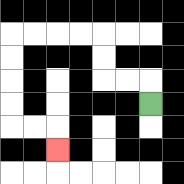{'start': '[6, 4]', 'end': '[2, 6]', 'path_directions': 'U,L,L,U,U,L,L,L,L,D,D,D,D,R,R,D', 'path_coordinates': '[[6, 4], [6, 3], [5, 3], [4, 3], [4, 2], [4, 1], [3, 1], [2, 1], [1, 1], [0, 1], [0, 2], [0, 3], [0, 4], [0, 5], [1, 5], [2, 5], [2, 6]]'}